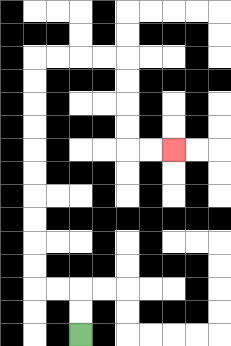{'start': '[3, 14]', 'end': '[7, 6]', 'path_directions': 'U,U,L,L,U,U,U,U,U,U,U,U,U,U,R,R,R,R,D,D,D,D,R,R', 'path_coordinates': '[[3, 14], [3, 13], [3, 12], [2, 12], [1, 12], [1, 11], [1, 10], [1, 9], [1, 8], [1, 7], [1, 6], [1, 5], [1, 4], [1, 3], [1, 2], [2, 2], [3, 2], [4, 2], [5, 2], [5, 3], [5, 4], [5, 5], [5, 6], [6, 6], [7, 6]]'}